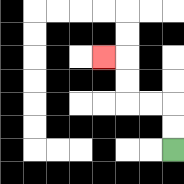{'start': '[7, 6]', 'end': '[4, 2]', 'path_directions': 'U,U,L,L,U,U,L', 'path_coordinates': '[[7, 6], [7, 5], [7, 4], [6, 4], [5, 4], [5, 3], [5, 2], [4, 2]]'}